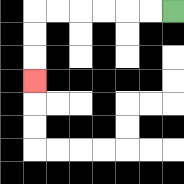{'start': '[7, 0]', 'end': '[1, 3]', 'path_directions': 'L,L,L,L,L,L,D,D,D', 'path_coordinates': '[[7, 0], [6, 0], [5, 0], [4, 0], [3, 0], [2, 0], [1, 0], [1, 1], [1, 2], [1, 3]]'}